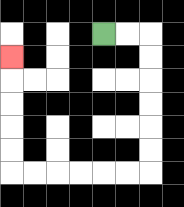{'start': '[4, 1]', 'end': '[0, 2]', 'path_directions': 'R,R,D,D,D,D,D,D,L,L,L,L,L,L,U,U,U,U,U', 'path_coordinates': '[[4, 1], [5, 1], [6, 1], [6, 2], [6, 3], [6, 4], [6, 5], [6, 6], [6, 7], [5, 7], [4, 7], [3, 7], [2, 7], [1, 7], [0, 7], [0, 6], [0, 5], [0, 4], [0, 3], [0, 2]]'}